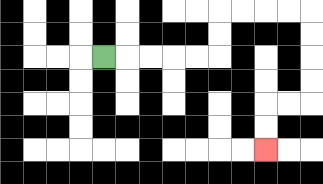{'start': '[4, 2]', 'end': '[11, 6]', 'path_directions': 'R,R,R,R,R,U,U,R,R,R,R,D,D,D,D,L,L,D,D', 'path_coordinates': '[[4, 2], [5, 2], [6, 2], [7, 2], [8, 2], [9, 2], [9, 1], [9, 0], [10, 0], [11, 0], [12, 0], [13, 0], [13, 1], [13, 2], [13, 3], [13, 4], [12, 4], [11, 4], [11, 5], [11, 6]]'}